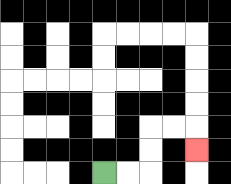{'start': '[4, 7]', 'end': '[8, 6]', 'path_directions': 'R,R,U,U,R,R,D', 'path_coordinates': '[[4, 7], [5, 7], [6, 7], [6, 6], [6, 5], [7, 5], [8, 5], [8, 6]]'}